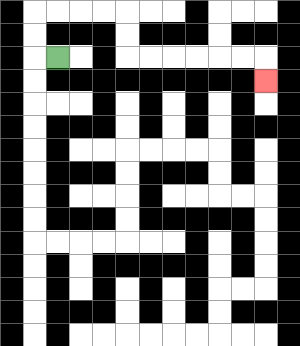{'start': '[2, 2]', 'end': '[11, 3]', 'path_directions': 'L,U,U,R,R,R,R,D,D,R,R,R,R,R,R,D', 'path_coordinates': '[[2, 2], [1, 2], [1, 1], [1, 0], [2, 0], [3, 0], [4, 0], [5, 0], [5, 1], [5, 2], [6, 2], [7, 2], [8, 2], [9, 2], [10, 2], [11, 2], [11, 3]]'}